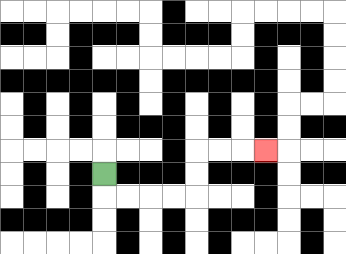{'start': '[4, 7]', 'end': '[11, 6]', 'path_directions': 'D,R,R,R,R,U,U,R,R,R', 'path_coordinates': '[[4, 7], [4, 8], [5, 8], [6, 8], [7, 8], [8, 8], [8, 7], [8, 6], [9, 6], [10, 6], [11, 6]]'}